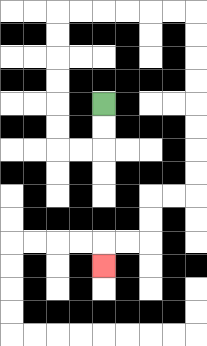{'start': '[4, 4]', 'end': '[4, 11]', 'path_directions': 'D,D,L,L,U,U,U,U,U,U,R,R,R,R,R,R,D,D,D,D,D,D,D,D,L,L,D,D,L,L,D', 'path_coordinates': '[[4, 4], [4, 5], [4, 6], [3, 6], [2, 6], [2, 5], [2, 4], [2, 3], [2, 2], [2, 1], [2, 0], [3, 0], [4, 0], [5, 0], [6, 0], [7, 0], [8, 0], [8, 1], [8, 2], [8, 3], [8, 4], [8, 5], [8, 6], [8, 7], [8, 8], [7, 8], [6, 8], [6, 9], [6, 10], [5, 10], [4, 10], [4, 11]]'}